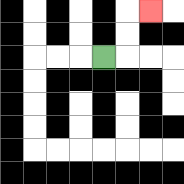{'start': '[4, 2]', 'end': '[6, 0]', 'path_directions': 'R,U,U,R', 'path_coordinates': '[[4, 2], [5, 2], [5, 1], [5, 0], [6, 0]]'}